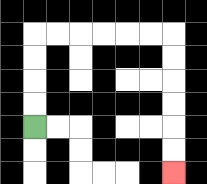{'start': '[1, 5]', 'end': '[7, 7]', 'path_directions': 'U,U,U,U,R,R,R,R,R,R,D,D,D,D,D,D', 'path_coordinates': '[[1, 5], [1, 4], [1, 3], [1, 2], [1, 1], [2, 1], [3, 1], [4, 1], [5, 1], [6, 1], [7, 1], [7, 2], [7, 3], [7, 4], [7, 5], [7, 6], [7, 7]]'}